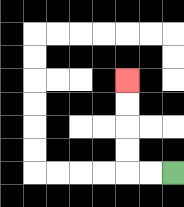{'start': '[7, 7]', 'end': '[5, 3]', 'path_directions': 'L,L,U,U,U,U', 'path_coordinates': '[[7, 7], [6, 7], [5, 7], [5, 6], [5, 5], [5, 4], [5, 3]]'}